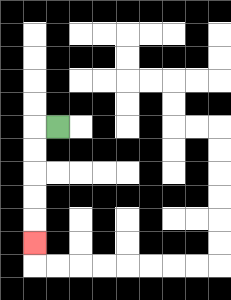{'start': '[2, 5]', 'end': '[1, 10]', 'path_directions': 'L,D,D,D,D,D', 'path_coordinates': '[[2, 5], [1, 5], [1, 6], [1, 7], [1, 8], [1, 9], [1, 10]]'}